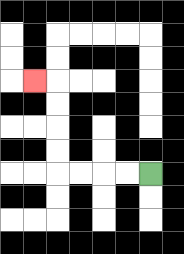{'start': '[6, 7]', 'end': '[1, 3]', 'path_directions': 'L,L,L,L,U,U,U,U,L', 'path_coordinates': '[[6, 7], [5, 7], [4, 7], [3, 7], [2, 7], [2, 6], [2, 5], [2, 4], [2, 3], [1, 3]]'}